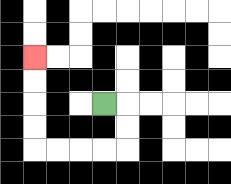{'start': '[4, 4]', 'end': '[1, 2]', 'path_directions': 'R,D,D,L,L,L,L,U,U,U,U', 'path_coordinates': '[[4, 4], [5, 4], [5, 5], [5, 6], [4, 6], [3, 6], [2, 6], [1, 6], [1, 5], [1, 4], [1, 3], [1, 2]]'}